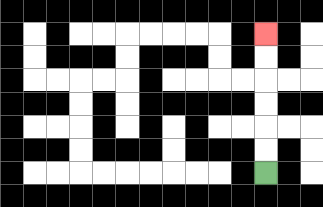{'start': '[11, 7]', 'end': '[11, 1]', 'path_directions': 'U,U,U,U,U,U', 'path_coordinates': '[[11, 7], [11, 6], [11, 5], [11, 4], [11, 3], [11, 2], [11, 1]]'}